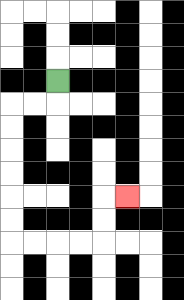{'start': '[2, 3]', 'end': '[5, 8]', 'path_directions': 'D,L,L,D,D,D,D,D,D,R,R,R,R,U,U,R', 'path_coordinates': '[[2, 3], [2, 4], [1, 4], [0, 4], [0, 5], [0, 6], [0, 7], [0, 8], [0, 9], [0, 10], [1, 10], [2, 10], [3, 10], [4, 10], [4, 9], [4, 8], [5, 8]]'}